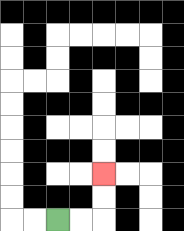{'start': '[2, 9]', 'end': '[4, 7]', 'path_directions': 'R,R,U,U', 'path_coordinates': '[[2, 9], [3, 9], [4, 9], [4, 8], [4, 7]]'}